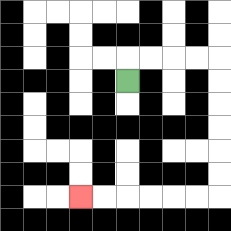{'start': '[5, 3]', 'end': '[3, 8]', 'path_directions': 'U,R,R,R,R,D,D,D,D,D,D,L,L,L,L,L,L', 'path_coordinates': '[[5, 3], [5, 2], [6, 2], [7, 2], [8, 2], [9, 2], [9, 3], [9, 4], [9, 5], [9, 6], [9, 7], [9, 8], [8, 8], [7, 8], [6, 8], [5, 8], [4, 8], [3, 8]]'}